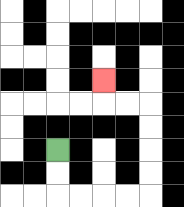{'start': '[2, 6]', 'end': '[4, 3]', 'path_directions': 'D,D,R,R,R,R,U,U,U,U,L,L,U', 'path_coordinates': '[[2, 6], [2, 7], [2, 8], [3, 8], [4, 8], [5, 8], [6, 8], [6, 7], [6, 6], [6, 5], [6, 4], [5, 4], [4, 4], [4, 3]]'}